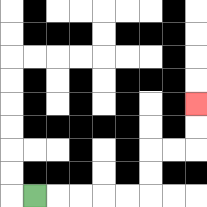{'start': '[1, 8]', 'end': '[8, 4]', 'path_directions': 'R,R,R,R,R,U,U,R,R,U,U', 'path_coordinates': '[[1, 8], [2, 8], [3, 8], [4, 8], [5, 8], [6, 8], [6, 7], [6, 6], [7, 6], [8, 6], [8, 5], [8, 4]]'}